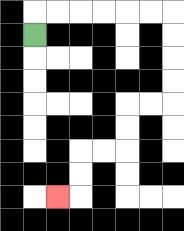{'start': '[1, 1]', 'end': '[2, 8]', 'path_directions': 'U,R,R,R,R,R,R,D,D,D,D,L,L,D,D,L,L,D,D,L', 'path_coordinates': '[[1, 1], [1, 0], [2, 0], [3, 0], [4, 0], [5, 0], [6, 0], [7, 0], [7, 1], [7, 2], [7, 3], [7, 4], [6, 4], [5, 4], [5, 5], [5, 6], [4, 6], [3, 6], [3, 7], [3, 8], [2, 8]]'}